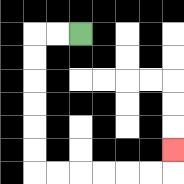{'start': '[3, 1]', 'end': '[7, 6]', 'path_directions': 'L,L,D,D,D,D,D,D,R,R,R,R,R,R,U', 'path_coordinates': '[[3, 1], [2, 1], [1, 1], [1, 2], [1, 3], [1, 4], [1, 5], [1, 6], [1, 7], [2, 7], [3, 7], [4, 7], [5, 7], [6, 7], [7, 7], [7, 6]]'}